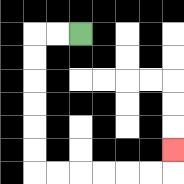{'start': '[3, 1]', 'end': '[7, 6]', 'path_directions': 'L,L,D,D,D,D,D,D,R,R,R,R,R,R,U', 'path_coordinates': '[[3, 1], [2, 1], [1, 1], [1, 2], [1, 3], [1, 4], [1, 5], [1, 6], [1, 7], [2, 7], [3, 7], [4, 7], [5, 7], [6, 7], [7, 7], [7, 6]]'}